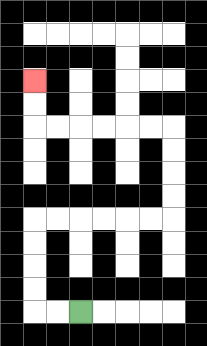{'start': '[3, 13]', 'end': '[1, 3]', 'path_directions': 'L,L,U,U,U,U,R,R,R,R,R,R,U,U,U,U,L,L,L,L,L,L,U,U', 'path_coordinates': '[[3, 13], [2, 13], [1, 13], [1, 12], [1, 11], [1, 10], [1, 9], [2, 9], [3, 9], [4, 9], [5, 9], [6, 9], [7, 9], [7, 8], [7, 7], [7, 6], [7, 5], [6, 5], [5, 5], [4, 5], [3, 5], [2, 5], [1, 5], [1, 4], [1, 3]]'}